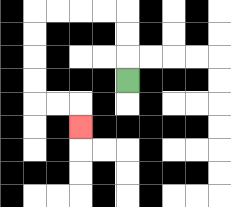{'start': '[5, 3]', 'end': '[3, 5]', 'path_directions': 'U,U,U,L,L,L,L,D,D,D,D,R,R,D', 'path_coordinates': '[[5, 3], [5, 2], [5, 1], [5, 0], [4, 0], [3, 0], [2, 0], [1, 0], [1, 1], [1, 2], [1, 3], [1, 4], [2, 4], [3, 4], [3, 5]]'}